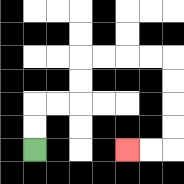{'start': '[1, 6]', 'end': '[5, 6]', 'path_directions': 'U,U,R,R,U,U,R,R,R,R,D,D,D,D,L,L', 'path_coordinates': '[[1, 6], [1, 5], [1, 4], [2, 4], [3, 4], [3, 3], [3, 2], [4, 2], [5, 2], [6, 2], [7, 2], [7, 3], [7, 4], [7, 5], [7, 6], [6, 6], [5, 6]]'}